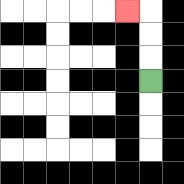{'start': '[6, 3]', 'end': '[5, 0]', 'path_directions': 'U,U,U,L', 'path_coordinates': '[[6, 3], [6, 2], [6, 1], [6, 0], [5, 0]]'}